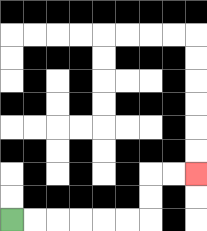{'start': '[0, 9]', 'end': '[8, 7]', 'path_directions': 'R,R,R,R,R,R,U,U,R,R', 'path_coordinates': '[[0, 9], [1, 9], [2, 9], [3, 9], [4, 9], [5, 9], [6, 9], [6, 8], [6, 7], [7, 7], [8, 7]]'}